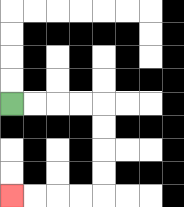{'start': '[0, 4]', 'end': '[0, 8]', 'path_directions': 'R,R,R,R,D,D,D,D,L,L,L,L', 'path_coordinates': '[[0, 4], [1, 4], [2, 4], [3, 4], [4, 4], [4, 5], [4, 6], [4, 7], [4, 8], [3, 8], [2, 8], [1, 8], [0, 8]]'}